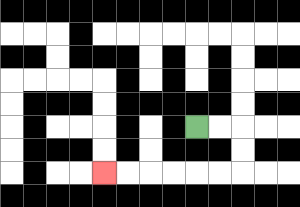{'start': '[8, 5]', 'end': '[4, 7]', 'path_directions': 'R,R,D,D,L,L,L,L,L,L', 'path_coordinates': '[[8, 5], [9, 5], [10, 5], [10, 6], [10, 7], [9, 7], [8, 7], [7, 7], [6, 7], [5, 7], [4, 7]]'}